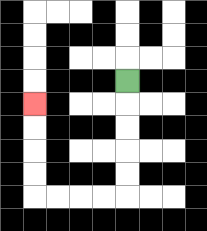{'start': '[5, 3]', 'end': '[1, 4]', 'path_directions': 'D,D,D,D,D,L,L,L,L,U,U,U,U', 'path_coordinates': '[[5, 3], [5, 4], [5, 5], [5, 6], [5, 7], [5, 8], [4, 8], [3, 8], [2, 8], [1, 8], [1, 7], [1, 6], [1, 5], [1, 4]]'}